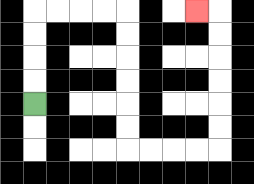{'start': '[1, 4]', 'end': '[8, 0]', 'path_directions': 'U,U,U,U,R,R,R,R,D,D,D,D,D,D,R,R,R,R,U,U,U,U,U,U,L', 'path_coordinates': '[[1, 4], [1, 3], [1, 2], [1, 1], [1, 0], [2, 0], [3, 0], [4, 0], [5, 0], [5, 1], [5, 2], [5, 3], [5, 4], [5, 5], [5, 6], [6, 6], [7, 6], [8, 6], [9, 6], [9, 5], [9, 4], [9, 3], [9, 2], [9, 1], [9, 0], [8, 0]]'}